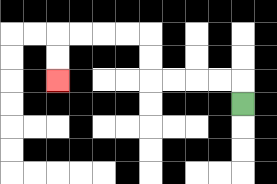{'start': '[10, 4]', 'end': '[2, 3]', 'path_directions': 'U,L,L,L,L,U,U,L,L,L,L,D,D', 'path_coordinates': '[[10, 4], [10, 3], [9, 3], [8, 3], [7, 3], [6, 3], [6, 2], [6, 1], [5, 1], [4, 1], [3, 1], [2, 1], [2, 2], [2, 3]]'}